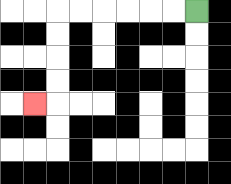{'start': '[8, 0]', 'end': '[1, 4]', 'path_directions': 'L,L,L,L,L,L,D,D,D,D,L', 'path_coordinates': '[[8, 0], [7, 0], [6, 0], [5, 0], [4, 0], [3, 0], [2, 0], [2, 1], [2, 2], [2, 3], [2, 4], [1, 4]]'}